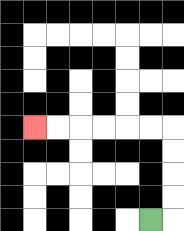{'start': '[6, 9]', 'end': '[1, 5]', 'path_directions': 'R,U,U,U,U,L,L,L,L,L,L', 'path_coordinates': '[[6, 9], [7, 9], [7, 8], [7, 7], [7, 6], [7, 5], [6, 5], [5, 5], [4, 5], [3, 5], [2, 5], [1, 5]]'}